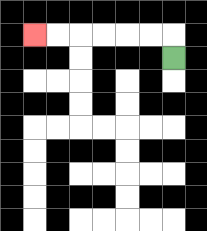{'start': '[7, 2]', 'end': '[1, 1]', 'path_directions': 'U,L,L,L,L,L,L', 'path_coordinates': '[[7, 2], [7, 1], [6, 1], [5, 1], [4, 1], [3, 1], [2, 1], [1, 1]]'}